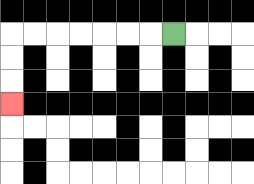{'start': '[7, 1]', 'end': '[0, 4]', 'path_directions': 'L,L,L,L,L,L,L,D,D,D', 'path_coordinates': '[[7, 1], [6, 1], [5, 1], [4, 1], [3, 1], [2, 1], [1, 1], [0, 1], [0, 2], [0, 3], [0, 4]]'}